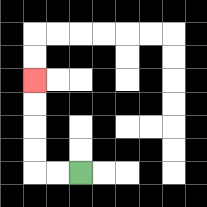{'start': '[3, 7]', 'end': '[1, 3]', 'path_directions': 'L,L,U,U,U,U', 'path_coordinates': '[[3, 7], [2, 7], [1, 7], [1, 6], [1, 5], [1, 4], [1, 3]]'}